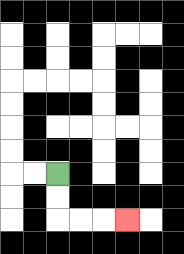{'start': '[2, 7]', 'end': '[5, 9]', 'path_directions': 'D,D,R,R,R', 'path_coordinates': '[[2, 7], [2, 8], [2, 9], [3, 9], [4, 9], [5, 9]]'}